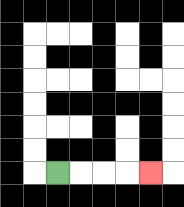{'start': '[2, 7]', 'end': '[6, 7]', 'path_directions': 'R,R,R,R', 'path_coordinates': '[[2, 7], [3, 7], [4, 7], [5, 7], [6, 7]]'}